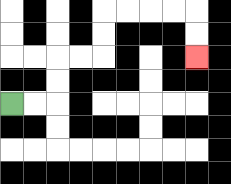{'start': '[0, 4]', 'end': '[8, 2]', 'path_directions': 'R,R,U,U,R,R,U,U,R,R,R,R,D,D', 'path_coordinates': '[[0, 4], [1, 4], [2, 4], [2, 3], [2, 2], [3, 2], [4, 2], [4, 1], [4, 0], [5, 0], [6, 0], [7, 0], [8, 0], [8, 1], [8, 2]]'}